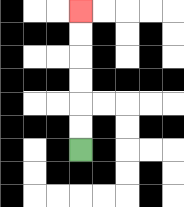{'start': '[3, 6]', 'end': '[3, 0]', 'path_directions': 'U,U,U,U,U,U', 'path_coordinates': '[[3, 6], [3, 5], [3, 4], [3, 3], [3, 2], [3, 1], [3, 0]]'}